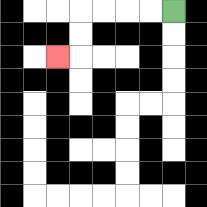{'start': '[7, 0]', 'end': '[2, 2]', 'path_directions': 'L,L,L,L,D,D,L', 'path_coordinates': '[[7, 0], [6, 0], [5, 0], [4, 0], [3, 0], [3, 1], [3, 2], [2, 2]]'}